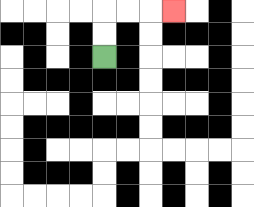{'start': '[4, 2]', 'end': '[7, 0]', 'path_directions': 'U,U,R,R,R', 'path_coordinates': '[[4, 2], [4, 1], [4, 0], [5, 0], [6, 0], [7, 0]]'}